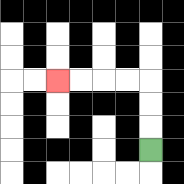{'start': '[6, 6]', 'end': '[2, 3]', 'path_directions': 'U,U,U,L,L,L,L', 'path_coordinates': '[[6, 6], [6, 5], [6, 4], [6, 3], [5, 3], [4, 3], [3, 3], [2, 3]]'}